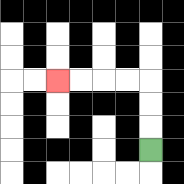{'start': '[6, 6]', 'end': '[2, 3]', 'path_directions': 'U,U,U,L,L,L,L', 'path_coordinates': '[[6, 6], [6, 5], [6, 4], [6, 3], [5, 3], [4, 3], [3, 3], [2, 3]]'}